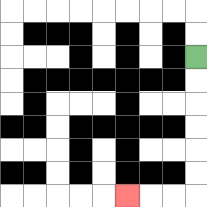{'start': '[8, 2]', 'end': '[5, 8]', 'path_directions': 'D,D,D,D,D,D,L,L,L', 'path_coordinates': '[[8, 2], [8, 3], [8, 4], [8, 5], [8, 6], [8, 7], [8, 8], [7, 8], [6, 8], [5, 8]]'}